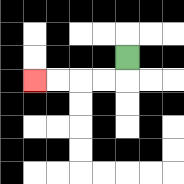{'start': '[5, 2]', 'end': '[1, 3]', 'path_directions': 'D,L,L,L,L', 'path_coordinates': '[[5, 2], [5, 3], [4, 3], [3, 3], [2, 3], [1, 3]]'}